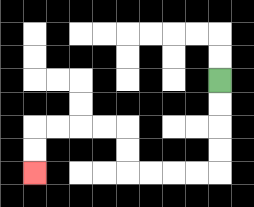{'start': '[9, 3]', 'end': '[1, 7]', 'path_directions': 'D,D,D,D,L,L,L,L,U,U,L,L,L,L,D,D', 'path_coordinates': '[[9, 3], [9, 4], [9, 5], [9, 6], [9, 7], [8, 7], [7, 7], [6, 7], [5, 7], [5, 6], [5, 5], [4, 5], [3, 5], [2, 5], [1, 5], [1, 6], [1, 7]]'}